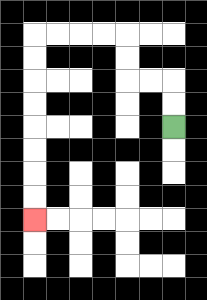{'start': '[7, 5]', 'end': '[1, 9]', 'path_directions': 'U,U,L,L,U,U,L,L,L,L,D,D,D,D,D,D,D,D', 'path_coordinates': '[[7, 5], [7, 4], [7, 3], [6, 3], [5, 3], [5, 2], [5, 1], [4, 1], [3, 1], [2, 1], [1, 1], [1, 2], [1, 3], [1, 4], [1, 5], [1, 6], [1, 7], [1, 8], [1, 9]]'}